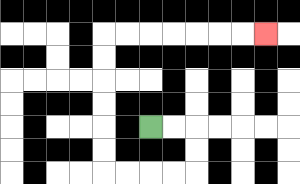{'start': '[6, 5]', 'end': '[11, 1]', 'path_directions': 'R,R,D,D,L,L,L,L,U,U,U,U,U,U,R,R,R,R,R,R,R', 'path_coordinates': '[[6, 5], [7, 5], [8, 5], [8, 6], [8, 7], [7, 7], [6, 7], [5, 7], [4, 7], [4, 6], [4, 5], [4, 4], [4, 3], [4, 2], [4, 1], [5, 1], [6, 1], [7, 1], [8, 1], [9, 1], [10, 1], [11, 1]]'}